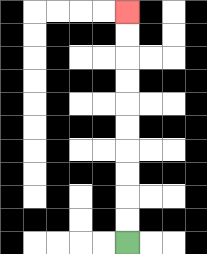{'start': '[5, 10]', 'end': '[5, 0]', 'path_directions': 'U,U,U,U,U,U,U,U,U,U', 'path_coordinates': '[[5, 10], [5, 9], [5, 8], [5, 7], [5, 6], [5, 5], [5, 4], [5, 3], [5, 2], [5, 1], [5, 0]]'}